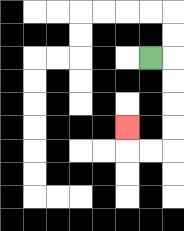{'start': '[6, 2]', 'end': '[5, 5]', 'path_directions': 'R,D,D,D,D,L,L,U', 'path_coordinates': '[[6, 2], [7, 2], [7, 3], [7, 4], [7, 5], [7, 6], [6, 6], [5, 6], [5, 5]]'}